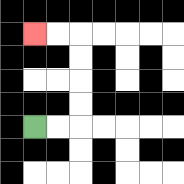{'start': '[1, 5]', 'end': '[1, 1]', 'path_directions': 'R,R,U,U,U,U,L,L', 'path_coordinates': '[[1, 5], [2, 5], [3, 5], [3, 4], [3, 3], [3, 2], [3, 1], [2, 1], [1, 1]]'}